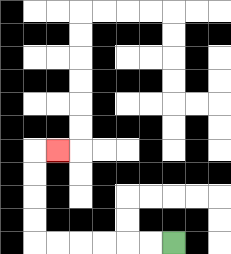{'start': '[7, 10]', 'end': '[2, 6]', 'path_directions': 'L,L,L,L,L,L,U,U,U,U,R', 'path_coordinates': '[[7, 10], [6, 10], [5, 10], [4, 10], [3, 10], [2, 10], [1, 10], [1, 9], [1, 8], [1, 7], [1, 6], [2, 6]]'}